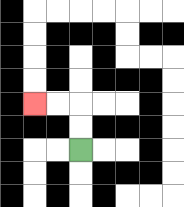{'start': '[3, 6]', 'end': '[1, 4]', 'path_directions': 'U,U,L,L', 'path_coordinates': '[[3, 6], [3, 5], [3, 4], [2, 4], [1, 4]]'}